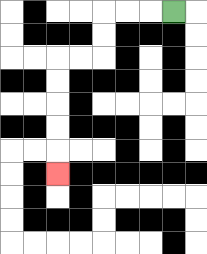{'start': '[7, 0]', 'end': '[2, 7]', 'path_directions': 'L,L,L,D,D,L,L,D,D,D,D,D', 'path_coordinates': '[[7, 0], [6, 0], [5, 0], [4, 0], [4, 1], [4, 2], [3, 2], [2, 2], [2, 3], [2, 4], [2, 5], [2, 6], [2, 7]]'}